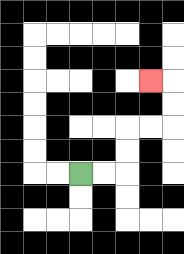{'start': '[3, 7]', 'end': '[6, 3]', 'path_directions': 'R,R,U,U,R,R,U,U,L', 'path_coordinates': '[[3, 7], [4, 7], [5, 7], [5, 6], [5, 5], [6, 5], [7, 5], [7, 4], [7, 3], [6, 3]]'}